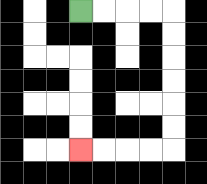{'start': '[3, 0]', 'end': '[3, 6]', 'path_directions': 'R,R,R,R,D,D,D,D,D,D,L,L,L,L', 'path_coordinates': '[[3, 0], [4, 0], [5, 0], [6, 0], [7, 0], [7, 1], [7, 2], [7, 3], [7, 4], [7, 5], [7, 6], [6, 6], [5, 6], [4, 6], [3, 6]]'}